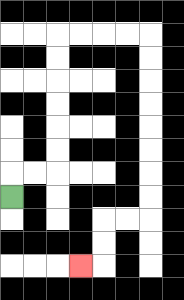{'start': '[0, 8]', 'end': '[3, 11]', 'path_directions': 'U,R,R,U,U,U,U,U,U,R,R,R,R,D,D,D,D,D,D,D,D,L,L,D,D,L', 'path_coordinates': '[[0, 8], [0, 7], [1, 7], [2, 7], [2, 6], [2, 5], [2, 4], [2, 3], [2, 2], [2, 1], [3, 1], [4, 1], [5, 1], [6, 1], [6, 2], [6, 3], [6, 4], [6, 5], [6, 6], [6, 7], [6, 8], [6, 9], [5, 9], [4, 9], [4, 10], [4, 11], [3, 11]]'}